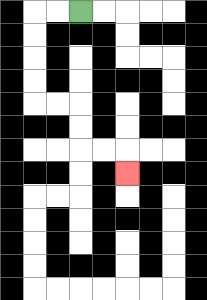{'start': '[3, 0]', 'end': '[5, 7]', 'path_directions': 'L,L,D,D,D,D,R,R,D,D,R,R,D', 'path_coordinates': '[[3, 0], [2, 0], [1, 0], [1, 1], [1, 2], [1, 3], [1, 4], [2, 4], [3, 4], [3, 5], [3, 6], [4, 6], [5, 6], [5, 7]]'}